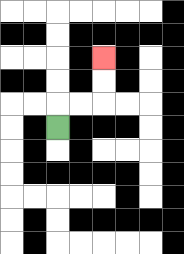{'start': '[2, 5]', 'end': '[4, 2]', 'path_directions': 'U,R,R,U,U', 'path_coordinates': '[[2, 5], [2, 4], [3, 4], [4, 4], [4, 3], [4, 2]]'}